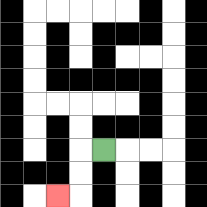{'start': '[4, 6]', 'end': '[2, 8]', 'path_directions': 'L,D,D,L', 'path_coordinates': '[[4, 6], [3, 6], [3, 7], [3, 8], [2, 8]]'}